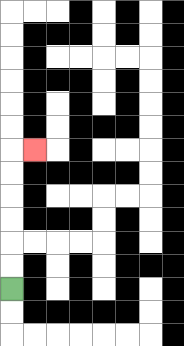{'start': '[0, 12]', 'end': '[1, 6]', 'path_directions': 'U,U,U,U,U,U,R', 'path_coordinates': '[[0, 12], [0, 11], [0, 10], [0, 9], [0, 8], [0, 7], [0, 6], [1, 6]]'}